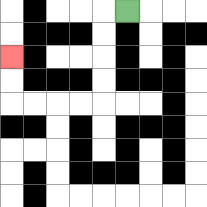{'start': '[5, 0]', 'end': '[0, 2]', 'path_directions': 'L,D,D,D,D,L,L,L,L,U,U', 'path_coordinates': '[[5, 0], [4, 0], [4, 1], [4, 2], [4, 3], [4, 4], [3, 4], [2, 4], [1, 4], [0, 4], [0, 3], [0, 2]]'}